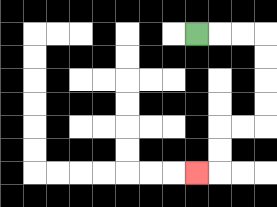{'start': '[8, 1]', 'end': '[8, 7]', 'path_directions': 'R,R,R,D,D,D,D,L,L,D,D,L', 'path_coordinates': '[[8, 1], [9, 1], [10, 1], [11, 1], [11, 2], [11, 3], [11, 4], [11, 5], [10, 5], [9, 5], [9, 6], [9, 7], [8, 7]]'}